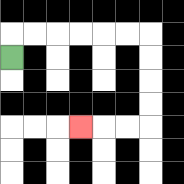{'start': '[0, 2]', 'end': '[3, 5]', 'path_directions': 'U,R,R,R,R,R,R,D,D,D,D,L,L,L', 'path_coordinates': '[[0, 2], [0, 1], [1, 1], [2, 1], [3, 1], [4, 1], [5, 1], [6, 1], [6, 2], [6, 3], [6, 4], [6, 5], [5, 5], [4, 5], [3, 5]]'}